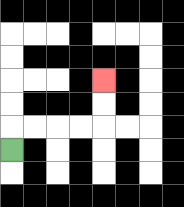{'start': '[0, 6]', 'end': '[4, 3]', 'path_directions': 'U,R,R,R,R,U,U', 'path_coordinates': '[[0, 6], [0, 5], [1, 5], [2, 5], [3, 5], [4, 5], [4, 4], [4, 3]]'}